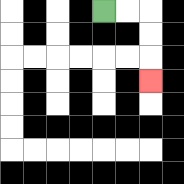{'start': '[4, 0]', 'end': '[6, 3]', 'path_directions': 'R,R,D,D,D', 'path_coordinates': '[[4, 0], [5, 0], [6, 0], [6, 1], [6, 2], [6, 3]]'}